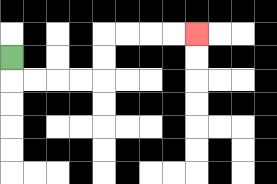{'start': '[0, 2]', 'end': '[8, 1]', 'path_directions': 'D,R,R,R,R,U,U,R,R,R,R', 'path_coordinates': '[[0, 2], [0, 3], [1, 3], [2, 3], [3, 3], [4, 3], [4, 2], [4, 1], [5, 1], [6, 1], [7, 1], [8, 1]]'}